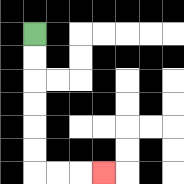{'start': '[1, 1]', 'end': '[4, 7]', 'path_directions': 'D,D,D,D,D,D,R,R,R', 'path_coordinates': '[[1, 1], [1, 2], [1, 3], [1, 4], [1, 5], [1, 6], [1, 7], [2, 7], [3, 7], [4, 7]]'}